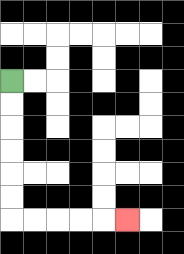{'start': '[0, 3]', 'end': '[5, 9]', 'path_directions': 'D,D,D,D,D,D,R,R,R,R,R', 'path_coordinates': '[[0, 3], [0, 4], [0, 5], [0, 6], [0, 7], [0, 8], [0, 9], [1, 9], [2, 9], [3, 9], [4, 9], [5, 9]]'}